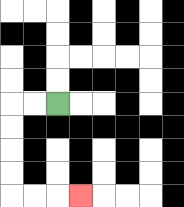{'start': '[2, 4]', 'end': '[3, 8]', 'path_directions': 'L,L,D,D,D,D,R,R,R', 'path_coordinates': '[[2, 4], [1, 4], [0, 4], [0, 5], [0, 6], [0, 7], [0, 8], [1, 8], [2, 8], [3, 8]]'}